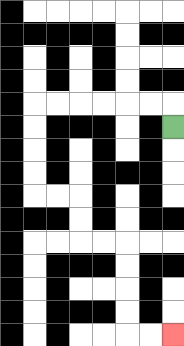{'start': '[7, 5]', 'end': '[7, 14]', 'path_directions': 'U,L,L,L,L,L,L,D,D,D,D,R,R,D,D,R,R,D,D,D,D,R,R', 'path_coordinates': '[[7, 5], [7, 4], [6, 4], [5, 4], [4, 4], [3, 4], [2, 4], [1, 4], [1, 5], [1, 6], [1, 7], [1, 8], [2, 8], [3, 8], [3, 9], [3, 10], [4, 10], [5, 10], [5, 11], [5, 12], [5, 13], [5, 14], [6, 14], [7, 14]]'}